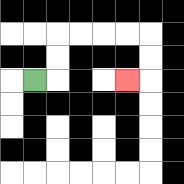{'start': '[1, 3]', 'end': '[5, 3]', 'path_directions': 'R,U,U,R,R,R,R,D,D,L', 'path_coordinates': '[[1, 3], [2, 3], [2, 2], [2, 1], [3, 1], [4, 1], [5, 1], [6, 1], [6, 2], [6, 3], [5, 3]]'}